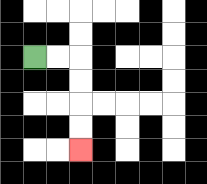{'start': '[1, 2]', 'end': '[3, 6]', 'path_directions': 'R,R,D,D,D,D', 'path_coordinates': '[[1, 2], [2, 2], [3, 2], [3, 3], [3, 4], [3, 5], [3, 6]]'}